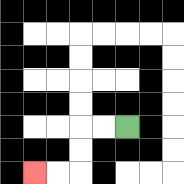{'start': '[5, 5]', 'end': '[1, 7]', 'path_directions': 'L,L,D,D,L,L', 'path_coordinates': '[[5, 5], [4, 5], [3, 5], [3, 6], [3, 7], [2, 7], [1, 7]]'}